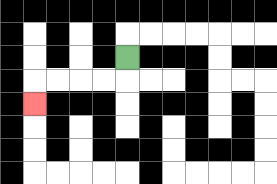{'start': '[5, 2]', 'end': '[1, 4]', 'path_directions': 'D,L,L,L,L,D', 'path_coordinates': '[[5, 2], [5, 3], [4, 3], [3, 3], [2, 3], [1, 3], [1, 4]]'}